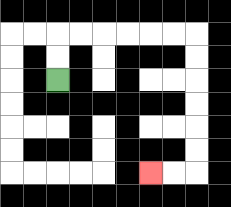{'start': '[2, 3]', 'end': '[6, 7]', 'path_directions': 'U,U,R,R,R,R,R,R,D,D,D,D,D,D,L,L', 'path_coordinates': '[[2, 3], [2, 2], [2, 1], [3, 1], [4, 1], [5, 1], [6, 1], [7, 1], [8, 1], [8, 2], [8, 3], [8, 4], [8, 5], [8, 6], [8, 7], [7, 7], [6, 7]]'}